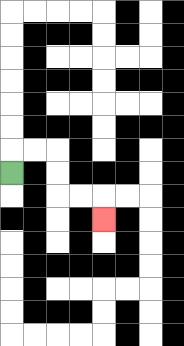{'start': '[0, 7]', 'end': '[4, 9]', 'path_directions': 'U,R,R,D,D,R,R,D', 'path_coordinates': '[[0, 7], [0, 6], [1, 6], [2, 6], [2, 7], [2, 8], [3, 8], [4, 8], [4, 9]]'}